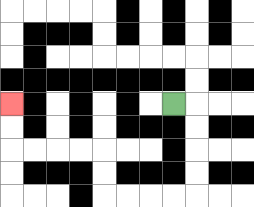{'start': '[7, 4]', 'end': '[0, 4]', 'path_directions': 'R,D,D,D,D,L,L,L,L,U,U,L,L,L,L,U,U', 'path_coordinates': '[[7, 4], [8, 4], [8, 5], [8, 6], [8, 7], [8, 8], [7, 8], [6, 8], [5, 8], [4, 8], [4, 7], [4, 6], [3, 6], [2, 6], [1, 6], [0, 6], [0, 5], [0, 4]]'}